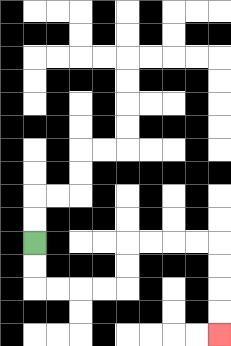{'start': '[1, 10]', 'end': '[9, 14]', 'path_directions': 'D,D,R,R,R,R,U,U,R,R,R,R,D,D,D,D', 'path_coordinates': '[[1, 10], [1, 11], [1, 12], [2, 12], [3, 12], [4, 12], [5, 12], [5, 11], [5, 10], [6, 10], [7, 10], [8, 10], [9, 10], [9, 11], [9, 12], [9, 13], [9, 14]]'}